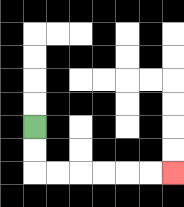{'start': '[1, 5]', 'end': '[7, 7]', 'path_directions': 'D,D,R,R,R,R,R,R', 'path_coordinates': '[[1, 5], [1, 6], [1, 7], [2, 7], [3, 7], [4, 7], [5, 7], [6, 7], [7, 7]]'}